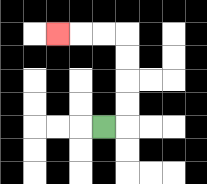{'start': '[4, 5]', 'end': '[2, 1]', 'path_directions': 'R,U,U,U,U,L,L,L', 'path_coordinates': '[[4, 5], [5, 5], [5, 4], [5, 3], [5, 2], [5, 1], [4, 1], [3, 1], [2, 1]]'}